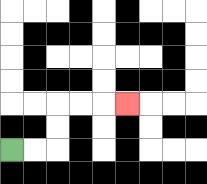{'start': '[0, 6]', 'end': '[5, 4]', 'path_directions': 'R,R,U,U,R,R,R', 'path_coordinates': '[[0, 6], [1, 6], [2, 6], [2, 5], [2, 4], [3, 4], [4, 4], [5, 4]]'}